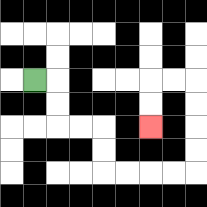{'start': '[1, 3]', 'end': '[6, 5]', 'path_directions': 'R,D,D,R,R,D,D,R,R,R,R,U,U,U,U,L,L,D,D', 'path_coordinates': '[[1, 3], [2, 3], [2, 4], [2, 5], [3, 5], [4, 5], [4, 6], [4, 7], [5, 7], [6, 7], [7, 7], [8, 7], [8, 6], [8, 5], [8, 4], [8, 3], [7, 3], [6, 3], [6, 4], [6, 5]]'}